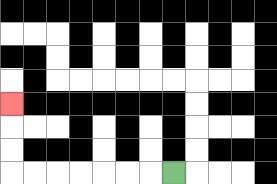{'start': '[7, 7]', 'end': '[0, 4]', 'path_directions': 'L,L,L,L,L,L,L,U,U,U', 'path_coordinates': '[[7, 7], [6, 7], [5, 7], [4, 7], [3, 7], [2, 7], [1, 7], [0, 7], [0, 6], [0, 5], [0, 4]]'}